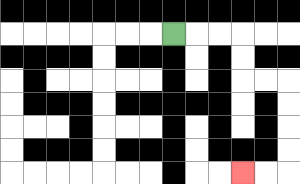{'start': '[7, 1]', 'end': '[10, 7]', 'path_directions': 'R,R,R,D,D,R,R,D,D,D,D,L,L', 'path_coordinates': '[[7, 1], [8, 1], [9, 1], [10, 1], [10, 2], [10, 3], [11, 3], [12, 3], [12, 4], [12, 5], [12, 6], [12, 7], [11, 7], [10, 7]]'}